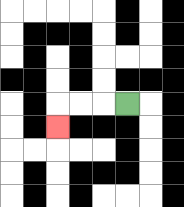{'start': '[5, 4]', 'end': '[2, 5]', 'path_directions': 'L,L,L,D', 'path_coordinates': '[[5, 4], [4, 4], [3, 4], [2, 4], [2, 5]]'}